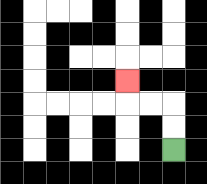{'start': '[7, 6]', 'end': '[5, 3]', 'path_directions': 'U,U,L,L,U', 'path_coordinates': '[[7, 6], [7, 5], [7, 4], [6, 4], [5, 4], [5, 3]]'}